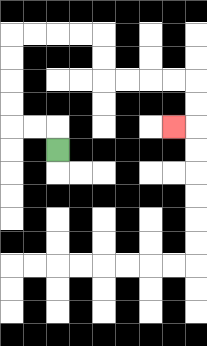{'start': '[2, 6]', 'end': '[7, 5]', 'path_directions': 'U,L,L,U,U,U,U,R,R,R,R,D,D,R,R,R,R,D,D,L', 'path_coordinates': '[[2, 6], [2, 5], [1, 5], [0, 5], [0, 4], [0, 3], [0, 2], [0, 1], [1, 1], [2, 1], [3, 1], [4, 1], [4, 2], [4, 3], [5, 3], [6, 3], [7, 3], [8, 3], [8, 4], [8, 5], [7, 5]]'}